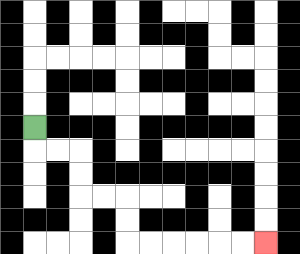{'start': '[1, 5]', 'end': '[11, 10]', 'path_directions': 'D,R,R,D,D,R,R,D,D,R,R,R,R,R,R', 'path_coordinates': '[[1, 5], [1, 6], [2, 6], [3, 6], [3, 7], [3, 8], [4, 8], [5, 8], [5, 9], [5, 10], [6, 10], [7, 10], [8, 10], [9, 10], [10, 10], [11, 10]]'}